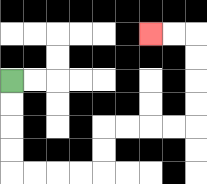{'start': '[0, 3]', 'end': '[6, 1]', 'path_directions': 'D,D,D,D,R,R,R,R,U,U,R,R,R,R,U,U,U,U,L,L', 'path_coordinates': '[[0, 3], [0, 4], [0, 5], [0, 6], [0, 7], [1, 7], [2, 7], [3, 7], [4, 7], [4, 6], [4, 5], [5, 5], [6, 5], [7, 5], [8, 5], [8, 4], [8, 3], [8, 2], [8, 1], [7, 1], [6, 1]]'}